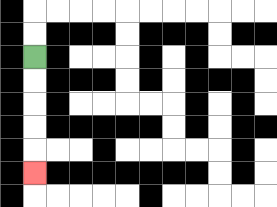{'start': '[1, 2]', 'end': '[1, 7]', 'path_directions': 'D,D,D,D,D', 'path_coordinates': '[[1, 2], [1, 3], [1, 4], [1, 5], [1, 6], [1, 7]]'}